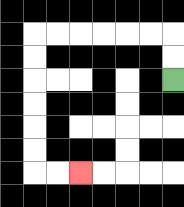{'start': '[7, 3]', 'end': '[3, 7]', 'path_directions': 'U,U,L,L,L,L,L,L,D,D,D,D,D,D,R,R', 'path_coordinates': '[[7, 3], [7, 2], [7, 1], [6, 1], [5, 1], [4, 1], [3, 1], [2, 1], [1, 1], [1, 2], [1, 3], [1, 4], [1, 5], [1, 6], [1, 7], [2, 7], [3, 7]]'}